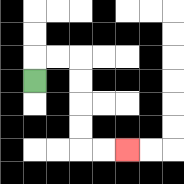{'start': '[1, 3]', 'end': '[5, 6]', 'path_directions': 'U,R,R,D,D,D,D,R,R', 'path_coordinates': '[[1, 3], [1, 2], [2, 2], [3, 2], [3, 3], [3, 4], [3, 5], [3, 6], [4, 6], [5, 6]]'}